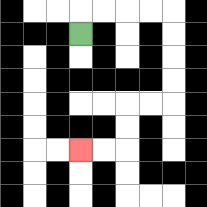{'start': '[3, 1]', 'end': '[3, 6]', 'path_directions': 'U,R,R,R,R,D,D,D,D,L,L,D,D,L,L', 'path_coordinates': '[[3, 1], [3, 0], [4, 0], [5, 0], [6, 0], [7, 0], [7, 1], [7, 2], [7, 3], [7, 4], [6, 4], [5, 4], [5, 5], [5, 6], [4, 6], [3, 6]]'}